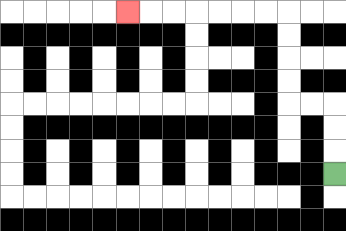{'start': '[14, 7]', 'end': '[5, 0]', 'path_directions': 'U,U,U,L,L,U,U,U,U,L,L,L,L,L,L,L', 'path_coordinates': '[[14, 7], [14, 6], [14, 5], [14, 4], [13, 4], [12, 4], [12, 3], [12, 2], [12, 1], [12, 0], [11, 0], [10, 0], [9, 0], [8, 0], [7, 0], [6, 0], [5, 0]]'}